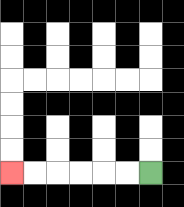{'start': '[6, 7]', 'end': '[0, 7]', 'path_directions': 'L,L,L,L,L,L', 'path_coordinates': '[[6, 7], [5, 7], [4, 7], [3, 7], [2, 7], [1, 7], [0, 7]]'}